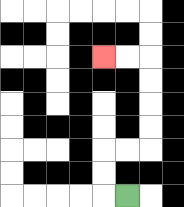{'start': '[5, 8]', 'end': '[4, 2]', 'path_directions': 'L,U,U,R,R,U,U,U,U,L,L', 'path_coordinates': '[[5, 8], [4, 8], [4, 7], [4, 6], [5, 6], [6, 6], [6, 5], [6, 4], [6, 3], [6, 2], [5, 2], [4, 2]]'}